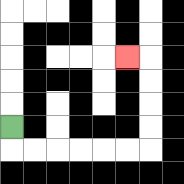{'start': '[0, 5]', 'end': '[5, 2]', 'path_directions': 'D,R,R,R,R,R,R,U,U,U,U,L', 'path_coordinates': '[[0, 5], [0, 6], [1, 6], [2, 6], [3, 6], [4, 6], [5, 6], [6, 6], [6, 5], [6, 4], [6, 3], [6, 2], [5, 2]]'}